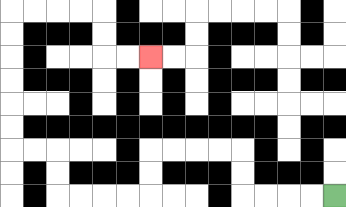{'start': '[14, 8]', 'end': '[6, 2]', 'path_directions': 'L,L,L,L,U,U,L,L,L,L,D,D,L,L,L,L,U,U,L,L,U,U,U,U,U,U,R,R,R,R,D,D,R,R', 'path_coordinates': '[[14, 8], [13, 8], [12, 8], [11, 8], [10, 8], [10, 7], [10, 6], [9, 6], [8, 6], [7, 6], [6, 6], [6, 7], [6, 8], [5, 8], [4, 8], [3, 8], [2, 8], [2, 7], [2, 6], [1, 6], [0, 6], [0, 5], [0, 4], [0, 3], [0, 2], [0, 1], [0, 0], [1, 0], [2, 0], [3, 0], [4, 0], [4, 1], [4, 2], [5, 2], [6, 2]]'}